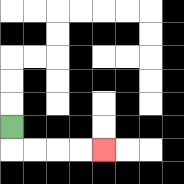{'start': '[0, 5]', 'end': '[4, 6]', 'path_directions': 'D,R,R,R,R', 'path_coordinates': '[[0, 5], [0, 6], [1, 6], [2, 6], [3, 6], [4, 6]]'}